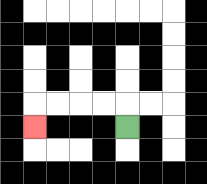{'start': '[5, 5]', 'end': '[1, 5]', 'path_directions': 'U,L,L,L,L,D', 'path_coordinates': '[[5, 5], [5, 4], [4, 4], [3, 4], [2, 4], [1, 4], [1, 5]]'}